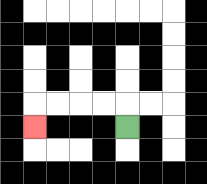{'start': '[5, 5]', 'end': '[1, 5]', 'path_directions': 'U,L,L,L,L,D', 'path_coordinates': '[[5, 5], [5, 4], [4, 4], [3, 4], [2, 4], [1, 4], [1, 5]]'}